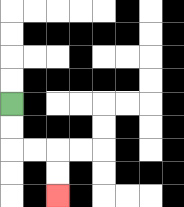{'start': '[0, 4]', 'end': '[2, 8]', 'path_directions': 'D,D,R,R,D,D', 'path_coordinates': '[[0, 4], [0, 5], [0, 6], [1, 6], [2, 6], [2, 7], [2, 8]]'}